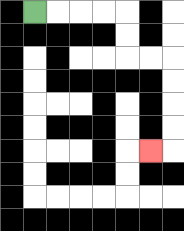{'start': '[1, 0]', 'end': '[6, 6]', 'path_directions': 'R,R,R,R,D,D,R,R,D,D,D,D,L', 'path_coordinates': '[[1, 0], [2, 0], [3, 0], [4, 0], [5, 0], [5, 1], [5, 2], [6, 2], [7, 2], [7, 3], [7, 4], [7, 5], [7, 6], [6, 6]]'}